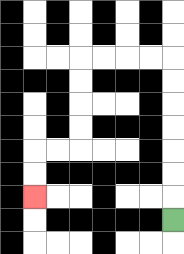{'start': '[7, 9]', 'end': '[1, 8]', 'path_directions': 'U,U,U,U,U,U,U,L,L,L,L,D,D,D,D,L,L,D,D', 'path_coordinates': '[[7, 9], [7, 8], [7, 7], [7, 6], [7, 5], [7, 4], [7, 3], [7, 2], [6, 2], [5, 2], [4, 2], [3, 2], [3, 3], [3, 4], [3, 5], [3, 6], [2, 6], [1, 6], [1, 7], [1, 8]]'}